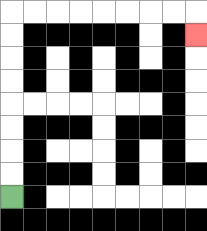{'start': '[0, 8]', 'end': '[8, 1]', 'path_directions': 'U,U,U,U,U,U,U,U,R,R,R,R,R,R,R,R,D', 'path_coordinates': '[[0, 8], [0, 7], [0, 6], [0, 5], [0, 4], [0, 3], [0, 2], [0, 1], [0, 0], [1, 0], [2, 0], [3, 0], [4, 0], [5, 0], [6, 0], [7, 0], [8, 0], [8, 1]]'}